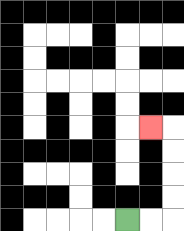{'start': '[5, 9]', 'end': '[6, 5]', 'path_directions': 'R,R,U,U,U,U,L', 'path_coordinates': '[[5, 9], [6, 9], [7, 9], [7, 8], [7, 7], [7, 6], [7, 5], [6, 5]]'}